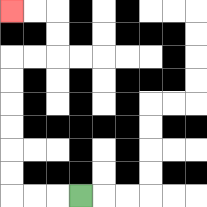{'start': '[3, 8]', 'end': '[0, 0]', 'path_directions': 'L,L,L,U,U,U,U,U,U,R,R,U,U,L,L', 'path_coordinates': '[[3, 8], [2, 8], [1, 8], [0, 8], [0, 7], [0, 6], [0, 5], [0, 4], [0, 3], [0, 2], [1, 2], [2, 2], [2, 1], [2, 0], [1, 0], [0, 0]]'}